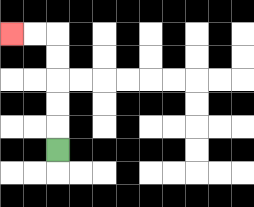{'start': '[2, 6]', 'end': '[0, 1]', 'path_directions': 'U,U,U,U,U,L,L', 'path_coordinates': '[[2, 6], [2, 5], [2, 4], [2, 3], [2, 2], [2, 1], [1, 1], [0, 1]]'}